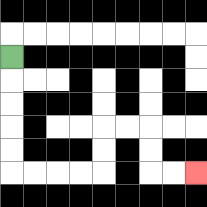{'start': '[0, 2]', 'end': '[8, 7]', 'path_directions': 'D,D,D,D,D,R,R,R,R,U,U,R,R,D,D,R,R', 'path_coordinates': '[[0, 2], [0, 3], [0, 4], [0, 5], [0, 6], [0, 7], [1, 7], [2, 7], [3, 7], [4, 7], [4, 6], [4, 5], [5, 5], [6, 5], [6, 6], [6, 7], [7, 7], [8, 7]]'}